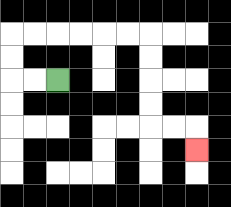{'start': '[2, 3]', 'end': '[8, 6]', 'path_directions': 'L,L,U,U,R,R,R,R,R,R,D,D,D,D,R,R,D', 'path_coordinates': '[[2, 3], [1, 3], [0, 3], [0, 2], [0, 1], [1, 1], [2, 1], [3, 1], [4, 1], [5, 1], [6, 1], [6, 2], [6, 3], [6, 4], [6, 5], [7, 5], [8, 5], [8, 6]]'}